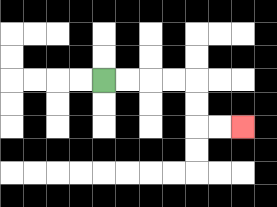{'start': '[4, 3]', 'end': '[10, 5]', 'path_directions': 'R,R,R,R,D,D,R,R', 'path_coordinates': '[[4, 3], [5, 3], [6, 3], [7, 3], [8, 3], [8, 4], [8, 5], [9, 5], [10, 5]]'}